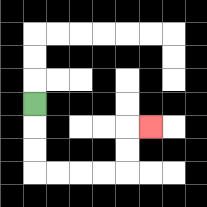{'start': '[1, 4]', 'end': '[6, 5]', 'path_directions': 'D,D,D,R,R,R,R,U,U,R', 'path_coordinates': '[[1, 4], [1, 5], [1, 6], [1, 7], [2, 7], [3, 7], [4, 7], [5, 7], [5, 6], [5, 5], [6, 5]]'}